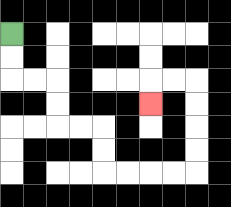{'start': '[0, 1]', 'end': '[6, 4]', 'path_directions': 'D,D,R,R,D,D,R,R,D,D,R,R,R,R,U,U,U,U,L,L,D', 'path_coordinates': '[[0, 1], [0, 2], [0, 3], [1, 3], [2, 3], [2, 4], [2, 5], [3, 5], [4, 5], [4, 6], [4, 7], [5, 7], [6, 7], [7, 7], [8, 7], [8, 6], [8, 5], [8, 4], [8, 3], [7, 3], [6, 3], [6, 4]]'}